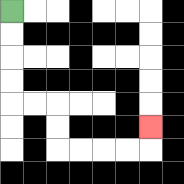{'start': '[0, 0]', 'end': '[6, 5]', 'path_directions': 'D,D,D,D,R,R,D,D,R,R,R,R,U', 'path_coordinates': '[[0, 0], [0, 1], [0, 2], [0, 3], [0, 4], [1, 4], [2, 4], [2, 5], [2, 6], [3, 6], [4, 6], [5, 6], [6, 6], [6, 5]]'}